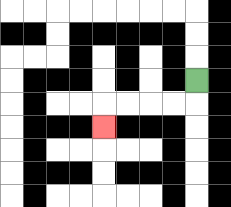{'start': '[8, 3]', 'end': '[4, 5]', 'path_directions': 'D,L,L,L,L,D', 'path_coordinates': '[[8, 3], [8, 4], [7, 4], [6, 4], [5, 4], [4, 4], [4, 5]]'}